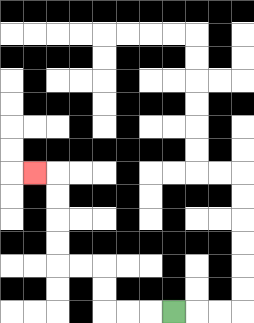{'start': '[7, 13]', 'end': '[1, 7]', 'path_directions': 'L,L,L,U,U,L,L,U,U,U,U,L', 'path_coordinates': '[[7, 13], [6, 13], [5, 13], [4, 13], [4, 12], [4, 11], [3, 11], [2, 11], [2, 10], [2, 9], [2, 8], [2, 7], [1, 7]]'}